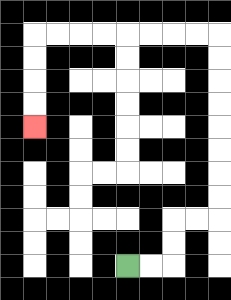{'start': '[5, 11]', 'end': '[1, 5]', 'path_directions': 'R,R,U,U,R,R,U,U,U,U,U,U,U,U,L,L,L,L,L,L,L,L,D,D,D,D', 'path_coordinates': '[[5, 11], [6, 11], [7, 11], [7, 10], [7, 9], [8, 9], [9, 9], [9, 8], [9, 7], [9, 6], [9, 5], [9, 4], [9, 3], [9, 2], [9, 1], [8, 1], [7, 1], [6, 1], [5, 1], [4, 1], [3, 1], [2, 1], [1, 1], [1, 2], [1, 3], [1, 4], [1, 5]]'}